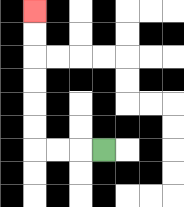{'start': '[4, 6]', 'end': '[1, 0]', 'path_directions': 'L,L,L,U,U,U,U,U,U', 'path_coordinates': '[[4, 6], [3, 6], [2, 6], [1, 6], [1, 5], [1, 4], [1, 3], [1, 2], [1, 1], [1, 0]]'}